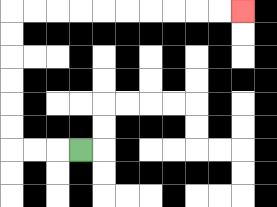{'start': '[3, 6]', 'end': '[10, 0]', 'path_directions': 'L,L,L,U,U,U,U,U,U,R,R,R,R,R,R,R,R,R,R', 'path_coordinates': '[[3, 6], [2, 6], [1, 6], [0, 6], [0, 5], [0, 4], [0, 3], [0, 2], [0, 1], [0, 0], [1, 0], [2, 0], [3, 0], [4, 0], [5, 0], [6, 0], [7, 0], [8, 0], [9, 0], [10, 0]]'}